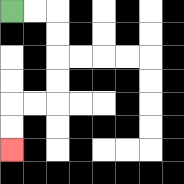{'start': '[0, 0]', 'end': '[0, 6]', 'path_directions': 'R,R,D,D,D,D,L,L,D,D', 'path_coordinates': '[[0, 0], [1, 0], [2, 0], [2, 1], [2, 2], [2, 3], [2, 4], [1, 4], [0, 4], [0, 5], [0, 6]]'}